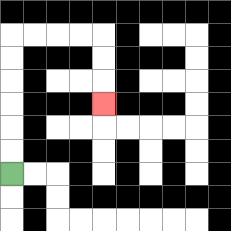{'start': '[0, 7]', 'end': '[4, 4]', 'path_directions': 'U,U,U,U,U,U,R,R,R,R,D,D,D', 'path_coordinates': '[[0, 7], [0, 6], [0, 5], [0, 4], [0, 3], [0, 2], [0, 1], [1, 1], [2, 1], [3, 1], [4, 1], [4, 2], [4, 3], [4, 4]]'}